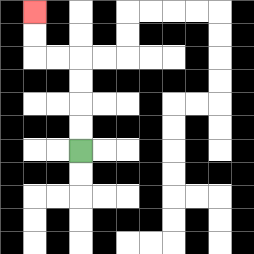{'start': '[3, 6]', 'end': '[1, 0]', 'path_directions': 'U,U,U,U,L,L,U,U', 'path_coordinates': '[[3, 6], [3, 5], [3, 4], [3, 3], [3, 2], [2, 2], [1, 2], [1, 1], [1, 0]]'}